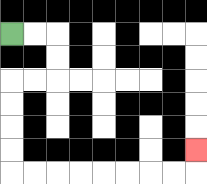{'start': '[0, 1]', 'end': '[8, 6]', 'path_directions': 'R,R,D,D,L,L,D,D,D,D,R,R,R,R,R,R,R,R,U', 'path_coordinates': '[[0, 1], [1, 1], [2, 1], [2, 2], [2, 3], [1, 3], [0, 3], [0, 4], [0, 5], [0, 6], [0, 7], [1, 7], [2, 7], [3, 7], [4, 7], [5, 7], [6, 7], [7, 7], [8, 7], [8, 6]]'}